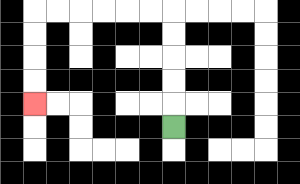{'start': '[7, 5]', 'end': '[1, 4]', 'path_directions': 'U,U,U,U,U,L,L,L,L,L,L,D,D,D,D', 'path_coordinates': '[[7, 5], [7, 4], [7, 3], [7, 2], [7, 1], [7, 0], [6, 0], [5, 0], [4, 0], [3, 0], [2, 0], [1, 0], [1, 1], [1, 2], [1, 3], [1, 4]]'}